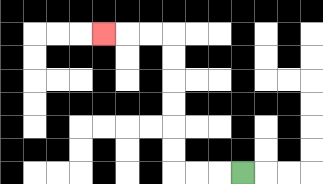{'start': '[10, 7]', 'end': '[4, 1]', 'path_directions': 'L,L,L,U,U,U,U,U,U,L,L,L', 'path_coordinates': '[[10, 7], [9, 7], [8, 7], [7, 7], [7, 6], [7, 5], [7, 4], [7, 3], [7, 2], [7, 1], [6, 1], [5, 1], [4, 1]]'}